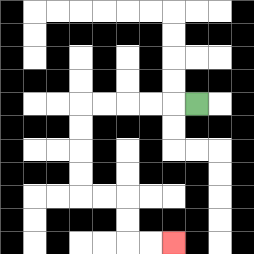{'start': '[8, 4]', 'end': '[7, 10]', 'path_directions': 'L,L,L,L,L,D,D,D,D,R,R,D,D,R,R', 'path_coordinates': '[[8, 4], [7, 4], [6, 4], [5, 4], [4, 4], [3, 4], [3, 5], [3, 6], [3, 7], [3, 8], [4, 8], [5, 8], [5, 9], [5, 10], [6, 10], [7, 10]]'}